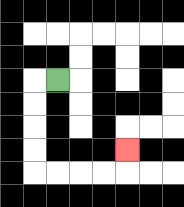{'start': '[2, 3]', 'end': '[5, 6]', 'path_directions': 'L,D,D,D,D,R,R,R,R,U', 'path_coordinates': '[[2, 3], [1, 3], [1, 4], [1, 5], [1, 6], [1, 7], [2, 7], [3, 7], [4, 7], [5, 7], [5, 6]]'}